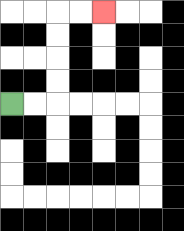{'start': '[0, 4]', 'end': '[4, 0]', 'path_directions': 'R,R,U,U,U,U,R,R', 'path_coordinates': '[[0, 4], [1, 4], [2, 4], [2, 3], [2, 2], [2, 1], [2, 0], [3, 0], [4, 0]]'}